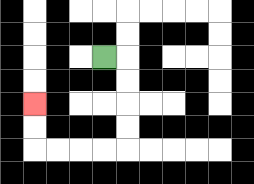{'start': '[4, 2]', 'end': '[1, 4]', 'path_directions': 'R,D,D,D,D,L,L,L,L,U,U', 'path_coordinates': '[[4, 2], [5, 2], [5, 3], [5, 4], [5, 5], [5, 6], [4, 6], [3, 6], [2, 6], [1, 6], [1, 5], [1, 4]]'}